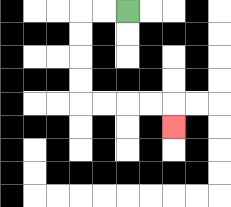{'start': '[5, 0]', 'end': '[7, 5]', 'path_directions': 'L,L,D,D,D,D,R,R,R,R,D', 'path_coordinates': '[[5, 0], [4, 0], [3, 0], [3, 1], [3, 2], [3, 3], [3, 4], [4, 4], [5, 4], [6, 4], [7, 4], [7, 5]]'}